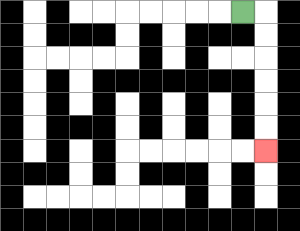{'start': '[10, 0]', 'end': '[11, 6]', 'path_directions': 'R,D,D,D,D,D,D', 'path_coordinates': '[[10, 0], [11, 0], [11, 1], [11, 2], [11, 3], [11, 4], [11, 5], [11, 6]]'}